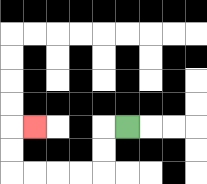{'start': '[5, 5]', 'end': '[1, 5]', 'path_directions': 'L,D,D,L,L,L,L,U,U,R', 'path_coordinates': '[[5, 5], [4, 5], [4, 6], [4, 7], [3, 7], [2, 7], [1, 7], [0, 7], [0, 6], [0, 5], [1, 5]]'}